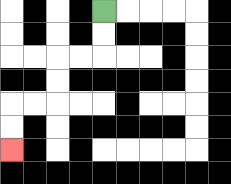{'start': '[4, 0]', 'end': '[0, 6]', 'path_directions': 'D,D,L,L,D,D,L,L,D,D', 'path_coordinates': '[[4, 0], [4, 1], [4, 2], [3, 2], [2, 2], [2, 3], [2, 4], [1, 4], [0, 4], [0, 5], [0, 6]]'}